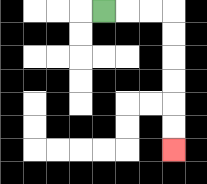{'start': '[4, 0]', 'end': '[7, 6]', 'path_directions': 'R,R,R,D,D,D,D,D,D', 'path_coordinates': '[[4, 0], [5, 0], [6, 0], [7, 0], [7, 1], [7, 2], [7, 3], [7, 4], [7, 5], [7, 6]]'}